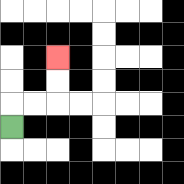{'start': '[0, 5]', 'end': '[2, 2]', 'path_directions': 'U,R,R,U,U', 'path_coordinates': '[[0, 5], [0, 4], [1, 4], [2, 4], [2, 3], [2, 2]]'}